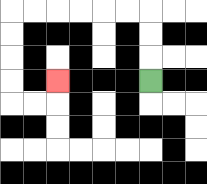{'start': '[6, 3]', 'end': '[2, 3]', 'path_directions': 'U,U,U,L,L,L,L,L,L,D,D,D,D,R,R,U', 'path_coordinates': '[[6, 3], [6, 2], [6, 1], [6, 0], [5, 0], [4, 0], [3, 0], [2, 0], [1, 0], [0, 0], [0, 1], [0, 2], [0, 3], [0, 4], [1, 4], [2, 4], [2, 3]]'}